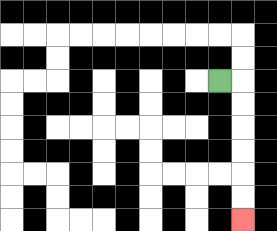{'start': '[9, 3]', 'end': '[10, 9]', 'path_directions': 'R,D,D,D,D,D,D', 'path_coordinates': '[[9, 3], [10, 3], [10, 4], [10, 5], [10, 6], [10, 7], [10, 8], [10, 9]]'}